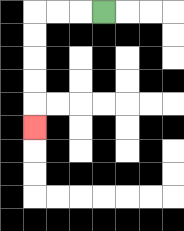{'start': '[4, 0]', 'end': '[1, 5]', 'path_directions': 'L,L,L,D,D,D,D,D', 'path_coordinates': '[[4, 0], [3, 0], [2, 0], [1, 0], [1, 1], [1, 2], [1, 3], [1, 4], [1, 5]]'}